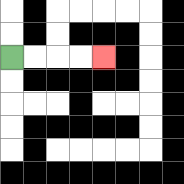{'start': '[0, 2]', 'end': '[4, 2]', 'path_directions': 'R,R,R,R', 'path_coordinates': '[[0, 2], [1, 2], [2, 2], [3, 2], [4, 2]]'}